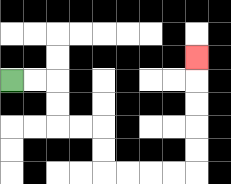{'start': '[0, 3]', 'end': '[8, 2]', 'path_directions': 'R,R,D,D,R,R,D,D,R,R,R,R,U,U,U,U,U', 'path_coordinates': '[[0, 3], [1, 3], [2, 3], [2, 4], [2, 5], [3, 5], [4, 5], [4, 6], [4, 7], [5, 7], [6, 7], [7, 7], [8, 7], [8, 6], [8, 5], [8, 4], [8, 3], [8, 2]]'}